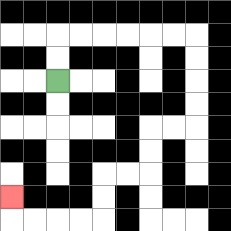{'start': '[2, 3]', 'end': '[0, 8]', 'path_directions': 'U,U,R,R,R,R,R,R,D,D,D,D,L,L,D,D,L,L,D,D,L,L,L,L,U', 'path_coordinates': '[[2, 3], [2, 2], [2, 1], [3, 1], [4, 1], [5, 1], [6, 1], [7, 1], [8, 1], [8, 2], [8, 3], [8, 4], [8, 5], [7, 5], [6, 5], [6, 6], [6, 7], [5, 7], [4, 7], [4, 8], [4, 9], [3, 9], [2, 9], [1, 9], [0, 9], [0, 8]]'}